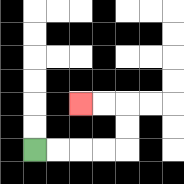{'start': '[1, 6]', 'end': '[3, 4]', 'path_directions': 'R,R,R,R,U,U,L,L', 'path_coordinates': '[[1, 6], [2, 6], [3, 6], [4, 6], [5, 6], [5, 5], [5, 4], [4, 4], [3, 4]]'}